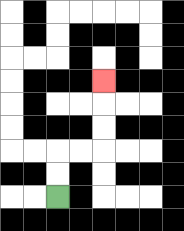{'start': '[2, 8]', 'end': '[4, 3]', 'path_directions': 'U,U,R,R,U,U,U', 'path_coordinates': '[[2, 8], [2, 7], [2, 6], [3, 6], [4, 6], [4, 5], [4, 4], [4, 3]]'}